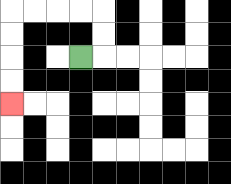{'start': '[3, 2]', 'end': '[0, 4]', 'path_directions': 'R,U,U,L,L,L,L,D,D,D,D', 'path_coordinates': '[[3, 2], [4, 2], [4, 1], [4, 0], [3, 0], [2, 0], [1, 0], [0, 0], [0, 1], [0, 2], [0, 3], [0, 4]]'}